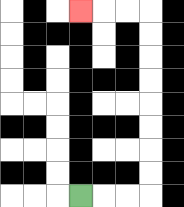{'start': '[3, 8]', 'end': '[3, 0]', 'path_directions': 'R,R,R,U,U,U,U,U,U,U,U,L,L,L', 'path_coordinates': '[[3, 8], [4, 8], [5, 8], [6, 8], [6, 7], [6, 6], [6, 5], [6, 4], [6, 3], [6, 2], [6, 1], [6, 0], [5, 0], [4, 0], [3, 0]]'}